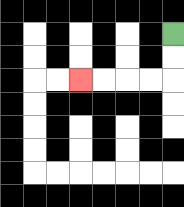{'start': '[7, 1]', 'end': '[3, 3]', 'path_directions': 'D,D,L,L,L,L', 'path_coordinates': '[[7, 1], [7, 2], [7, 3], [6, 3], [5, 3], [4, 3], [3, 3]]'}